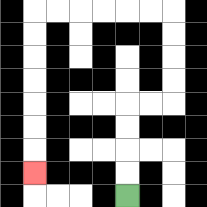{'start': '[5, 8]', 'end': '[1, 7]', 'path_directions': 'U,U,U,U,R,R,U,U,U,U,L,L,L,L,L,L,D,D,D,D,D,D,D', 'path_coordinates': '[[5, 8], [5, 7], [5, 6], [5, 5], [5, 4], [6, 4], [7, 4], [7, 3], [7, 2], [7, 1], [7, 0], [6, 0], [5, 0], [4, 0], [3, 0], [2, 0], [1, 0], [1, 1], [1, 2], [1, 3], [1, 4], [1, 5], [1, 6], [1, 7]]'}